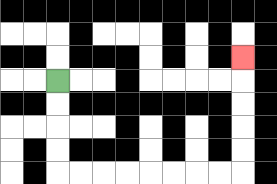{'start': '[2, 3]', 'end': '[10, 2]', 'path_directions': 'D,D,D,D,R,R,R,R,R,R,R,R,U,U,U,U,U', 'path_coordinates': '[[2, 3], [2, 4], [2, 5], [2, 6], [2, 7], [3, 7], [4, 7], [5, 7], [6, 7], [7, 7], [8, 7], [9, 7], [10, 7], [10, 6], [10, 5], [10, 4], [10, 3], [10, 2]]'}